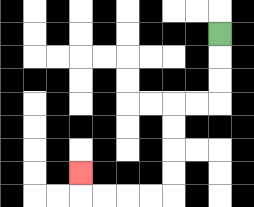{'start': '[9, 1]', 'end': '[3, 7]', 'path_directions': 'D,D,D,L,L,D,D,D,D,L,L,L,L,U', 'path_coordinates': '[[9, 1], [9, 2], [9, 3], [9, 4], [8, 4], [7, 4], [7, 5], [7, 6], [7, 7], [7, 8], [6, 8], [5, 8], [4, 8], [3, 8], [3, 7]]'}